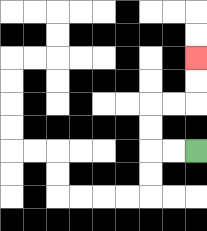{'start': '[8, 6]', 'end': '[8, 2]', 'path_directions': 'L,L,U,U,R,R,U,U', 'path_coordinates': '[[8, 6], [7, 6], [6, 6], [6, 5], [6, 4], [7, 4], [8, 4], [8, 3], [8, 2]]'}